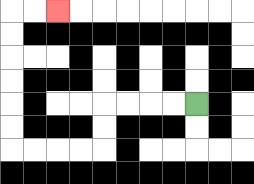{'start': '[8, 4]', 'end': '[2, 0]', 'path_directions': 'L,L,L,L,D,D,L,L,L,L,U,U,U,U,U,U,R,R', 'path_coordinates': '[[8, 4], [7, 4], [6, 4], [5, 4], [4, 4], [4, 5], [4, 6], [3, 6], [2, 6], [1, 6], [0, 6], [0, 5], [0, 4], [0, 3], [0, 2], [0, 1], [0, 0], [1, 0], [2, 0]]'}